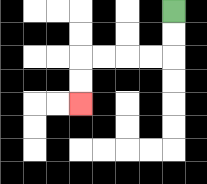{'start': '[7, 0]', 'end': '[3, 4]', 'path_directions': 'D,D,L,L,L,L,D,D', 'path_coordinates': '[[7, 0], [7, 1], [7, 2], [6, 2], [5, 2], [4, 2], [3, 2], [3, 3], [3, 4]]'}